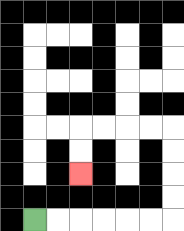{'start': '[1, 9]', 'end': '[3, 7]', 'path_directions': 'R,R,R,R,R,R,U,U,U,U,L,L,L,L,D,D', 'path_coordinates': '[[1, 9], [2, 9], [3, 9], [4, 9], [5, 9], [6, 9], [7, 9], [7, 8], [7, 7], [7, 6], [7, 5], [6, 5], [5, 5], [4, 5], [3, 5], [3, 6], [3, 7]]'}